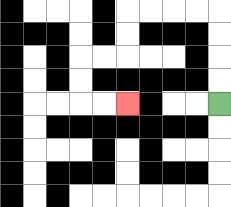{'start': '[9, 4]', 'end': '[5, 4]', 'path_directions': 'U,U,U,U,L,L,L,L,D,D,L,L,D,D,R,R', 'path_coordinates': '[[9, 4], [9, 3], [9, 2], [9, 1], [9, 0], [8, 0], [7, 0], [6, 0], [5, 0], [5, 1], [5, 2], [4, 2], [3, 2], [3, 3], [3, 4], [4, 4], [5, 4]]'}